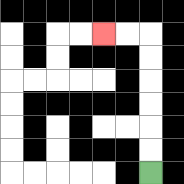{'start': '[6, 7]', 'end': '[4, 1]', 'path_directions': 'U,U,U,U,U,U,L,L', 'path_coordinates': '[[6, 7], [6, 6], [6, 5], [6, 4], [6, 3], [6, 2], [6, 1], [5, 1], [4, 1]]'}